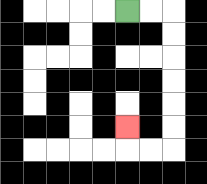{'start': '[5, 0]', 'end': '[5, 5]', 'path_directions': 'R,R,D,D,D,D,D,D,L,L,U', 'path_coordinates': '[[5, 0], [6, 0], [7, 0], [7, 1], [7, 2], [7, 3], [7, 4], [7, 5], [7, 6], [6, 6], [5, 6], [5, 5]]'}